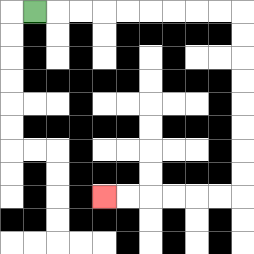{'start': '[1, 0]', 'end': '[4, 8]', 'path_directions': 'R,R,R,R,R,R,R,R,R,D,D,D,D,D,D,D,D,L,L,L,L,L,L', 'path_coordinates': '[[1, 0], [2, 0], [3, 0], [4, 0], [5, 0], [6, 0], [7, 0], [8, 0], [9, 0], [10, 0], [10, 1], [10, 2], [10, 3], [10, 4], [10, 5], [10, 6], [10, 7], [10, 8], [9, 8], [8, 8], [7, 8], [6, 8], [5, 8], [4, 8]]'}